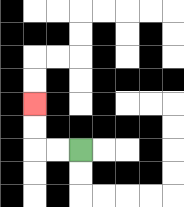{'start': '[3, 6]', 'end': '[1, 4]', 'path_directions': 'L,L,U,U', 'path_coordinates': '[[3, 6], [2, 6], [1, 6], [1, 5], [1, 4]]'}